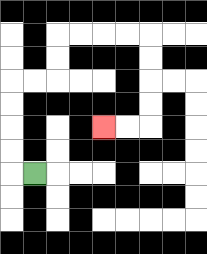{'start': '[1, 7]', 'end': '[4, 5]', 'path_directions': 'L,U,U,U,U,R,R,U,U,R,R,R,R,D,D,D,D,L,L', 'path_coordinates': '[[1, 7], [0, 7], [0, 6], [0, 5], [0, 4], [0, 3], [1, 3], [2, 3], [2, 2], [2, 1], [3, 1], [4, 1], [5, 1], [6, 1], [6, 2], [6, 3], [6, 4], [6, 5], [5, 5], [4, 5]]'}